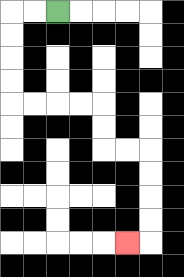{'start': '[2, 0]', 'end': '[5, 10]', 'path_directions': 'L,L,D,D,D,D,R,R,R,R,D,D,R,R,D,D,D,D,L', 'path_coordinates': '[[2, 0], [1, 0], [0, 0], [0, 1], [0, 2], [0, 3], [0, 4], [1, 4], [2, 4], [3, 4], [4, 4], [4, 5], [4, 6], [5, 6], [6, 6], [6, 7], [6, 8], [6, 9], [6, 10], [5, 10]]'}